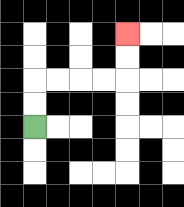{'start': '[1, 5]', 'end': '[5, 1]', 'path_directions': 'U,U,R,R,R,R,U,U', 'path_coordinates': '[[1, 5], [1, 4], [1, 3], [2, 3], [3, 3], [4, 3], [5, 3], [5, 2], [5, 1]]'}